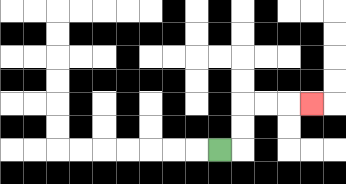{'start': '[9, 6]', 'end': '[13, 4]', 'path_directions': 'R,U,U,R,R,R', 'path_coordinates': '[[9, 6], [10, 6], [10, 5], [10, 4], [11, 4], [12, 4], [13, 4]]'}